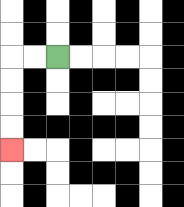{'start': '[2, 2]', 'end': '[0, 6]', 'path_directions': 'L,L,D,D,D,D', 'path_coordinates': '[[2, 2], [1, 2], [0, 2], [0, 3], [0, 4], [0, 5], [0, 6]]'}